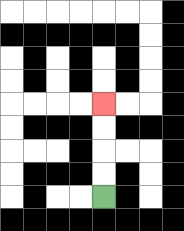{'start': '[4, 8]', 'end': '[4, 4]', 'path_directions': 'U,U,U,U', 'path_coordinates': '[[4, 8], [4, 7], [4, 6], [4, 5], [4, 4]]'}